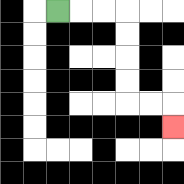{'start': '[2, 0]', 'end': '[7, 5]', 'path_directions': 'R,R,R,D,D,D,D,R,R,D', 'path_coordinates': '[[2, 0], [3, 0], [4, 0], [5, 0], [5, 1], [5, 2], [5, 3], [5, 4], [6, 4], [7, 4], [7, 5]]'}